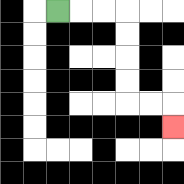{'start': '[2, 0]', 'end': '[7, 5]', 'path_directions': 'R,R,R,D,D,D,D,R,R,D', 'path_coordinates': '[[2, 0], [3, 0], [4, 0], [5, 0], [5, 1], [5, 2], [5, 3], [5, 4], [6, 4], [7, 4], [7, 5]]'}